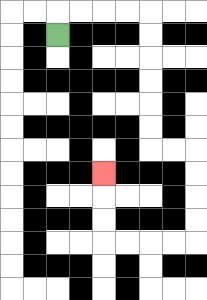{'start': '[2, 1]', 'end': '[4, 7]', 'path_directions': 'U,R,R,R,R,D,D,D,D,D,D,R,R,D,D,D,D,L,L,L,L,U,U,U', 'path_coordinates': '[[2, 1], [2, 0], [3, 0], [4, 0], [5, 0], [6, 0], [6, 1], [6, 2], [6, 3], [6, 4], [6, 5], [6, 6], [7, 6], [8, 6], [8, 7], [8, 8], [8, 9], [8, 10], [7, 10], [6, 10], [5, 10], [4, 10], [4, 9], [4, 8], [4, 7]]'}